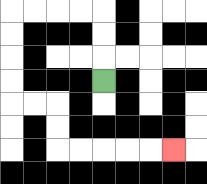{'start': '[4, 3]', 'end': '[7, 6]', 'path_directions': 'U,U,U,L,L,L,L,D,D,D,D,R,R,D,D,R,R,R,R,R', 'path_coordinates': '[[4, 3], [4, 2], [4, 1], [4, 0], [3, 0], [2, 0], [1, 0], [0, 0], [0, 1], [0, 2], [0, 3], [0, 4], [1, 4], [2, 4], [2, 5], [2, 6], [3, 6], [4, 6], [5, 6], [6, 6], [7, 6]]'}